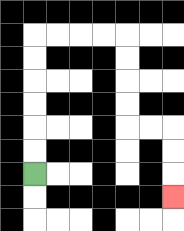{'start': '[1, 7]', 'end': '[7, 8]', 'path_directions': 'U,U,U,U,U,U,R,R,R,R,D,D,D,D,R,R,D,D,D', 'path_coordinates': '[[1, 7], [1, 6], [1, 5], [1, 4], [1, 3], [1, 2], [1, 1], [2, 1], [3, 1], [4, 1], [5, 1], [5, 2], [5, 3], [5, 4], [5, 5], [6, 5], [7, 5], [7, 6], [7, 7], [7, 8]]'}